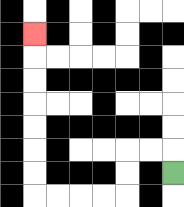{'start': '[7, 7]', 'end': '[1, 1]', 'path_directions': 'U,L,L,D,D,L,L,L,L,U,U,U,U,U,U,U', 'path_coordinates': '[[7, 7], [7, 6], [6, 6], [5, 6], [5, 7], [5, 8], [4, 8], [3, 8], [2, 8], [1, 8], [1, 7], [1, 6], [1, 5], [1, 4], [1, 3], [1, 2], [1, 1]]'}